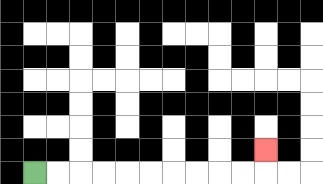{'start': '[1, 7]', 'end': '[11, 6]', 'path_directions': 'R,R,R,R,R,R,R,R,R,R,U', 'path_coordinates': '[[1, 7], [2, 7], [3, 7], [4, 7], [5, 7], [6, 7], [7, 7], [8, 7], [9, 7], [10, 7], [11, 7], [11, 6]]'}